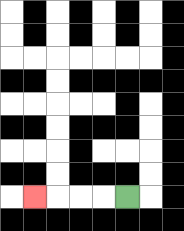{'start': '[5, 8]', 'end': '[1, 8]', 'path_directions': 'L,L,L,L', 'path_coordinates': '[[5, 8], [4, 8], [3, 8], [2, 8], [1, 8]]'}